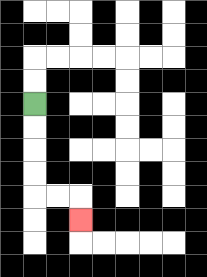{'start': '[1, 4]', 'end': '[3, 9]', 'path_directions': 'D,D,D,D,R,R,D', 'path_coordinates': '[[1, 4], [1, 5], [1, 6], [1, 7], [1, 8], [2, 8], [3, 8], [3, 9]]'}